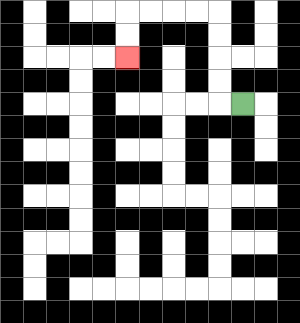{'start': '[10, 4]', 'end': '[5, 2]', 'path_directions': 'L,U,U,U,U,L,L,L,L,D,D', 'path_coordinates': '[[10, 4], [9, 4], [9, 3], [9, 2], [9, 1], [9, 0], [8, 0], [7, 0], [6, 0], [5, 0], [5, 1], [5, 2]]'}